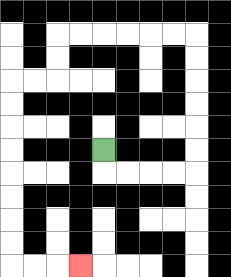{'start': '[4, 6]', 'end': '[3, 11]', 'path_directions': 'D,R,R,R,R,U,U,U,U,U,U,L,L,L,L,L,L,D,D,L,L,D,D,D,D,D,D,D,D,R,R,R', 'path_coordinates': '[[4, 6], [4, 7], [5, 7], [6, 7], [7, 7], [8, 7], [8, 6], [8, 5], [8, 4], [8, 3], [8, 2], [8, 1], [7, 1], [6, 1], [5, 1], [4, 1], [3, 1], [2, 1], [2, 2], [2, 3], [1, 3], [0, 3], [0, 4], [0, 5], [0, 6], [0, 7], [0, 8], [0, 9], [0, 10], [0, 11], [1, 11], [2, 11], [3, 11]]'}